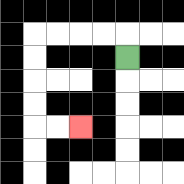{'start': '[5, 2]', 'end': '[3, 5]', 'path_directions': 'U,L,L,L,L,D,D,D,D,R,R', 'path_coordinates': '[[5, 2], [5, 1], [4, 1], [3, 1], [2, 1], [1, 1], [1, 2], [1, 3], [1, 4], [1, 5], [2, 5], [3, 5]]'}